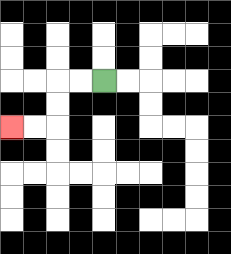{'start': '[4, 3]', 'end': '[0, 5]', 'path_directions': 'L,L,D,D,L,L', 'path_coordinates': '[[4, 3], [3, 3], [2, 3], [2, 4], [2, 5], [1, 5], [0, 5]]'}